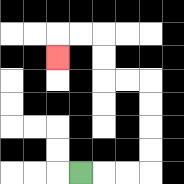{'start': '[3, 7]', 'end': '[2, 2]', 'path_directions': 'R,R,R,U,U,U,U,L,L,U,U,L,L,D', 'path_coordinates': '[[3, 7], [4, 7], [5, 7], [6, 7], [6, 6], [6, 5], [6, 4], [6, 3], [5, 3], [4, 3], [4, 2], [4, 1], [3, 1], [2, 1], [2, 2]]'}